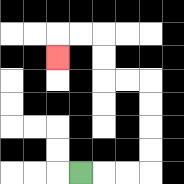{'start': '[3, 7]', 'end': '[2, 2]', 'path_directions': 'R,R,R,U,U,U,U,L,L,U,U,L,L,D', 'path_coordinates': '[[3, 7], [4, 7], [5, 7], [6, 7], [6, 6], [6, 5], [6, 4], [6, 3], [5, 3], [4, 3], [4, 2], [4, 1], [3, 1], [2, 1], [2, 2]]'}